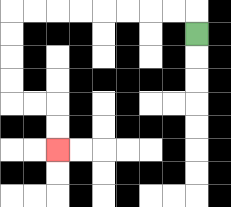{'start': '[8, 1]', 'end': '[2, 6]', 'path_directions': 'U,L,L,L,L,L,L,L,L,D,D,D,D,R,R,D,D', 'path_coordinates': '[[8, 1], [8, 0], [7, 0], [6, 0], [5, 0], [4, 0], [3, 0], [2, 0], [1, 0], [0, 0], [0, 1], [0, 2], [0, 3], [0, 4], [1, 4], [2, 4], [2, 5], [2, 6]]'}